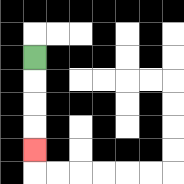{'start': '[1, 2]', 'end': '[1, 6]', 'path_directions': 'D,D,D,D', 'path_coordinates': '[[1, 2], [1, 3], [1, 4], [1, 5], [1, 6]]'}